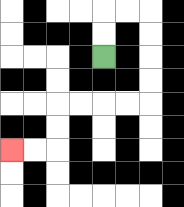{'start': '[4, 2]', 'end': '[0, 6]', 'path_directions': 'U,U,R,R,D,D,D,D,L,L,L,L,D,D,L,L', 'path_coordinates': '[[4, 2], [4, 1], [4, 0], [5, 0], [6, 0], [6, 1], [6, 2], [6, 3], [6, 4], [5, 4], [4, 4], [3, 4], [2, 4], [2, 5], [2, 6], [1, 6], [0, 6]]'}